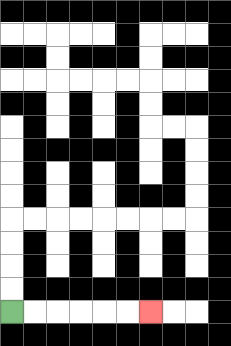{'start': '[0, 13]', 'end': '[6, 13]', 'path_directions': 'R,R,R,R,R,R', 'path_coordinates': '[[0, 13], [1, 13], [2, 13], [3, 13], [4, 13], [5, 13], [6, 13]]'}